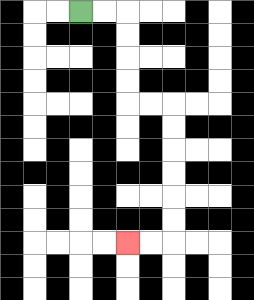{'start': '[3, 0]', 'end': '[5, 10]', 'path_directions': 'R,R,D,D,D,D,R,R,D,D,D,D,D,D,L,L', 'path_coordinates': '[[3, 0], [4, 0], [5, 0], [5, 1], [5, 2], [5, 3], [5, 4], [6, 4], [7, 4], [7, 5], [7, 6], [7, 7], [7, 8], [7, 9], [7, 10], [6, 10], [5, 10]]'}